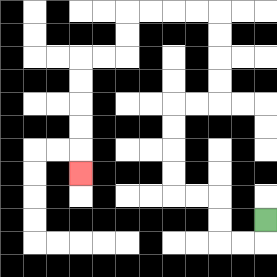{'start': '[11, 9]', 'end': '[3, 7]', 'path_directions': 'D,L,L,U,U,L,L,U,U,U,U,R,R,U,U,U,U,L,L,L,L,D,D,L,L,D,D,D,D,D', 'path_coordinates': '[[11, 9], [11, 10], [10, 10], [9, 10], [9, 9], [9, 8], [8, 8], [7, 8], [7, 7], [7, 6], [7, 5], [7, 4], [8, 4], [9, 4], [9, 3], [9, 2], [9, 1], [9, 0], [8, 0], [7, 0], [6, 0], [5, 0], [5, 1], [5, 2], [4, 2], [3, 2], [3, 3], [3, 4], [3, 5], [3, 6], [3, 7]]'}